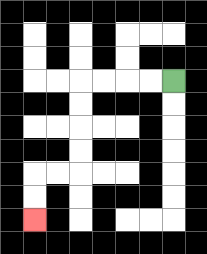{'start': '[7, 3]', 'end': '[1, 9]', 'path_directions': 'L,L,L,L,D,D,D,D,L,L,D,D', 'path_coordinates': '[[7, 3], [6, 3], [5, 3], [4, 3], [3, 3], [3, 4], [3, 5], [3, 6], [3, 7], [2, 7], [1, 7], [1, 8], [1, 9]]'}